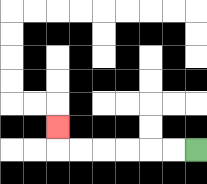{'start': '[8, 6]', 'end': '[2, 5]', 'path_directions': 'L,L,L,L,L,L,U', 'path_coordinates': '[[8, 6], [7, 6], [6, 6], [5, 6], [4, 6], [3, 6], [2, 6], [2, 5]]'}